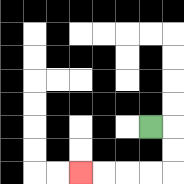{'start': '[6, 5]', 'end': '[3, 7]', 'path_directions': 'R,D,D,L,L,L,L', 'path_coordinates': '[[6, 5], [7, 5], [7, 6], [7, 7], [6, 7], [5, 7], [4, 7], [3, 7]]'}